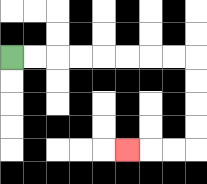{'start': '[0, 2]', 'end': '[5, 6]', 'path_directions': 'R,R,R,R,R,R,R,R,D,D,D,D,L,L,L', 'path_coordinates': '[[0, 2], [1, 2], [2, 2], [3, 2], [4, 2], [5, 2], [6, 2], [7, 2], [8, 2], [8, 3], [8, 4], [8, 5], [8, 6], [7, 6], [6, 6], [5, 6]]'}